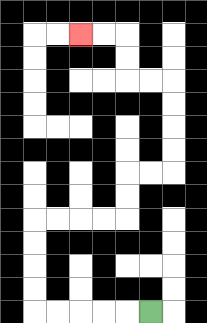{'start': '[6, 13]', 'end': '[3, 1]', 'path_directions': 'L,L,L,L,L,U,U,U,U,R,R,R,R,U,U,R,R,U,U,U,U,L,L,U,U,L,L', 'path_coordinates': '[[6, 13], [5, 13], [4, 13], [3, 13], [2, 13], [1, 13], [1, 12], [1, 11], [1, 10], [1, 9], [2, 9], [3, 9], [4, 9], [5, 9], [5, 8], [5, 7], [6, 7], [7, 7], [7, 6], [7, 5], [7, 4], [7, 3], [6, 3], [5, 3], [5, 2], [5, 1], [4, 1], [3, 1]]'}